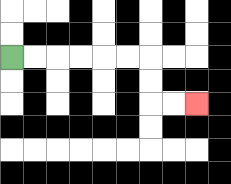{'start': '[0, 2]', 'end': '[8, 4]', 'path_directions': 'R,R,R,R,R,R,D,D,R,R', 'path_coordinates': '[[0, 2], [1, 2], [2, 2], [3, 2], [4, 2], [5, 2], [6, 2], [6, 3], [6, 4], [7, 4], [8, 4]]'}